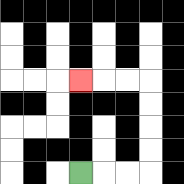{'start': '[3, 7]', 'end': '[3, 3]', 'path_directions': 'R,R,R,U,U,U,U,L,L,L', 'path_coordinates': '[[3, 7], [4, 7], [5, 7], [6, 7], [6, 6], [6, 5], [6, 4], [6, 3], [5, 3], [4, 3], [3, 3]]'}